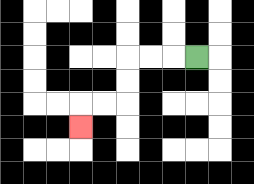{'start': '[8, 2]', 'end': '[3, 5]', 'path_directions': 'L,L,L,D,D,L,L,D', 'path_coordinates': '[[8, 2], [7, 2], [6, 2], [5, 2], [5, 3], [5, 4], [4, 4], [3, 4], [3, 5]]'}